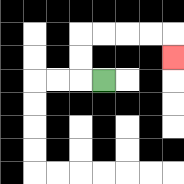{'start': '[4, 3]', 'end': '[7, 2]', 'path_directions': 'L,U,U,R,R,R,R,D', 'path_coordinates': '[[4, 3], [3, 3], [3, 2], [3, 1], [4, 1], [5, 1], [6, 1], [7, 1], [7, 2]]'}